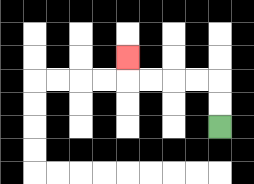{'start': '[9, 5]', 'end': '[5, 2]', 'path_directions': 'U,U,L,L,L,L,U', 'path_coordinates': '[[9, 5], [9, 4], [9, 3], [8, 3], [7, 3], [6, 3], [5, 3], [5, 2]]'}